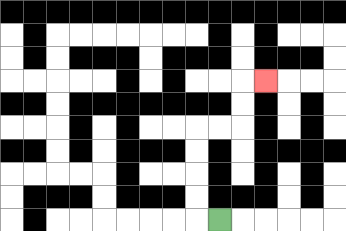{'start': '[9, 9]', 'end': '[11, 3]', 'path_directions': 'L,U,U,U,U,R,R,U,U,R', 'path_coordinates': '[[9, 9], [8, 9], [8, 8], [8, 7], [8, 6], [8, 5], [9, 5], [10, 5], [10, 4], [10, 3], [11, 3]]'}